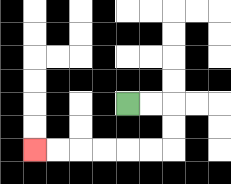{'start': '[5, 4]', 'end': '[1, 6]', 'path_directions': 'R,R,D,D,L,L,L,L,L,L', 'path_coordinates': '[[5, 4], [6, 4], [7, 4], [7, 5], [7, 6], [6, 6], [5, 6], [4, 6], [3, 6], [2, 6], [1, 6]]'}